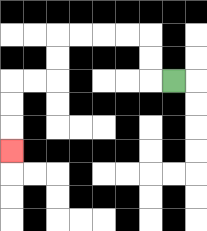{'start': '[7, 3]', 'end': '[0, 6]', 'path_directions': 'L,U,U,L,L,L,L,D,D,L,L,D,D,D', 'path_coordinates': '[[7, 3], [6, 3], [6, 2], [6, 1], [5, 1], [4, 1], [3, 1], [2, 1], [2, 2], [2, 3], [1, 3], [0, 3], [0, 4], [0, 5], [0, 6]]'}